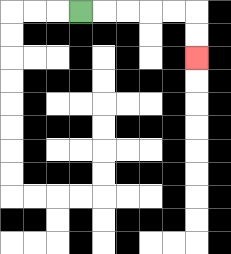{'start': '[3, 0]', 'end': '[8, 2]', 'path_directions': 'R,R,R,R,R,D,D', 'path_coordinates': '[[3, 0], [4, 0], [5, 0], [6, 0], [7, 0], [8, 0], [8, 1], [8, 2]]'}